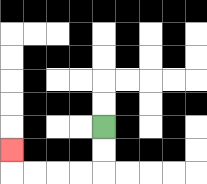{'start': '[4, 5]', 'end': '[0, 6]', 'path_directions': 'D,D,L,L,L,L,U', 'path_coordinates': '[[4, 5], [4, 6], [4, 7], [3, 7], [2, 7], [1, 7], [0, 7], [0, 6]]'}